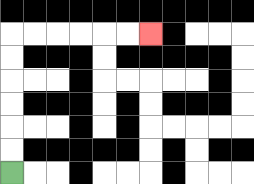{'start': '[0, 7]', 'end': '[6, 1]', 'path_directions': 'U,U,U,U,U,U,R,R,R,R,R,R', 'path_coordinates': '[[0, 7], [0, 6], [0, 5], [0, 4], [0, 3], [0, 2], [0, 1], [1, 1], [2, 1], [3, 1], [4, 1], [5, 1], [6, 1]]'}